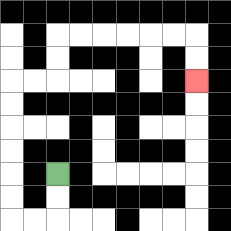{'start': '[2, 7]', 'end': '[8, 3]', 'path_directions': 'D,D,L,L,U,U,U,U,U,U,R,R,U,U,R,R,R,R,R,R,D,D', 'path_coordinates': '[[2, 7], [2, 8], [2, 9], [1, 9], [0, 9], [0, 8], [0, 7], [0, 6], [0, 5], [0, 4], [0, 3], [1, 3], [2, 3], [2, 2], [2, 1], [3, 1], [4, 1], [5, 1], [6, 1], [7, 1], [8, 1], [8, 2], [8, 3]]'}